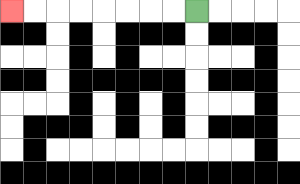{'start': '[8, 0]', 'end': '[0, 0]', 'path_directions': 'L,L,L,L,L,L,L,L', 'path_coordinates': '[[8, 0], [7, 0], [6, 0], [5, 0], [4, 0], [3, 0], [2, 0], [1, 0], [0, 0]]'}